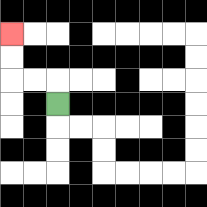{'start': '[2, 4]', 'end': '[0, 1]', 'path_directions': 'U,L,L,U,U', 'path_coordinates': '[[2, 4], [2, 3], [1, 3], [0, 3], [0, 2], [0, 1]]'}